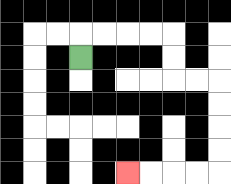{'start': '[3, 2]', 'end': '[5, 7]', 'path_directions': 'U,R,R,R,R,D,D,R,R,D,D,D,D,L,L,L,L', 'path_coordinates': '[[3, 2], [3, 1], [4, 1], [5, 1], [6, 1], [7, 1], [7, 2], [7, 3], [8, 3], [9, 3], [9, 4], [9, 5], [9, 6], [9, 7], [8, 7], [7, 7], [6, 7], [5, 7]]'}